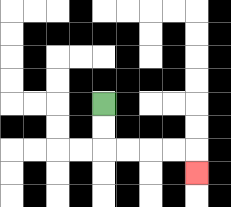{'start': '[4, 4]', 'end': '[8, 7]', 'path_directions': 'D,D,R,R,R,R,D', 'path_coordinates': '[[4, 4], [4, 5], [4, 6], [5, 6], [6, 6], [7, 6], [8, 6], [8, 7]]'}